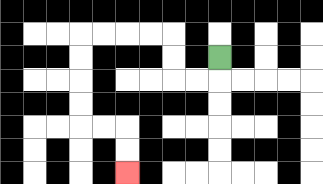{'start': '[9, 2]', 'end': '[5, 7]', 'path_directions': 'D,L,L,U,U,L,L,L,L,D,D,D,D,R,R,D,D', 'path_coordinates': '[[9, 2], [9, 3], [8, 3], [7, 3], [7, 2], [7, 1], [6, 1], [5, 1], [4, 1], [3, 1], [3, 2], [3, 3], [3, 4], [3, 5], [4, 5], [5, 5], [5, 6], [5, 7]]'}